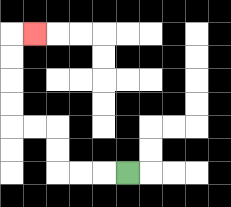{'start': '[5, 7]', 'end': '[1, 1]', 'path_directions': 'L,L,L,U,U,L,L,U,U,U,U,R', 'path_coordinates': '[[5, 7], [4, 7], [3, 7], [2, 7], [2, 6], [2, 5], [1, 5], [0, 5], [0, 4], [0, 3], [0, 2], [0, 1], [1, 1]]'}